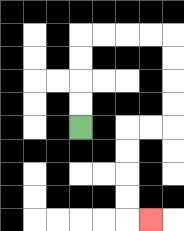{'start': '[3, 5]', 'end': '[6, 9]', 'path_directions': 'U,U,U,U,R,R,R,R,D,D,D,D,L,L,D,D,D,D,R', 'path_coordinates': '[[3, 5], [3, 4], [3, 3], [3, 2], [3, 1], [4, 1], [5, 1], [6, 1], [7, 1], [7, 2], [7, 3], [7, 4], [7, 5], [6, 5], [5, 5], [5, 6], [5, 7], [5, 8], [5, 9], [6, 9]]'}